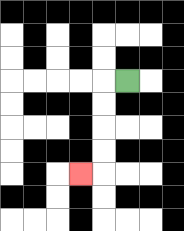{'start': '[5, 3]', 'end': '[3, 7]', 'path_directions': 'L,D,D,D,D,L', 'path_coordinates': '[[5, 3], [4, 3], [4, 4], [4, 5], [4, 6], [4, 7], [3, 7]]'}